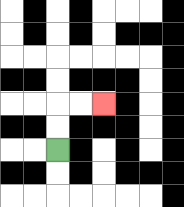{'start': '[2, 6]', 'end': '[4, 4]', 'path_directions': 'U,U,R,R', 'path_coordinates': '[[2, 6], [2, 5], [2, 4], [3, 4], [4, 4]]'}